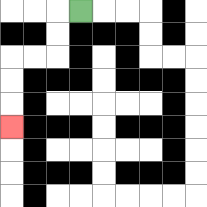{'start': '[3, 0]', 'end': '[0, 5]', 'path_directions': 'L,D,D,L,L,D,D,D', 'path_coordinates': '[[3, 0], [2, 0], [2, 1], [2, 2], [1, 2], [0, 2], [0, 3], [0, 4], [0, 5]]'}